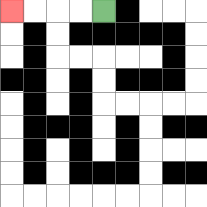{'start': '[4, 0]', 'end': '[0, 0]', 'path_directions': 'L,L,L,L', 'path_coordinates': '[[4, 0], [3, 0], [2, 0], [1, 0], [0, 0]]'}